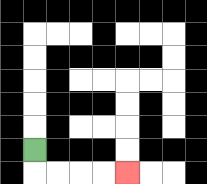{'start': '[1, 6]', 'end': '[5, 7]', 'path_directions': 'D,R,R,R,R', 'path_coordinates': '[[1, 6], [1, 7], [2, 7], [3, 7], [4, 7], [5, 7]]'}